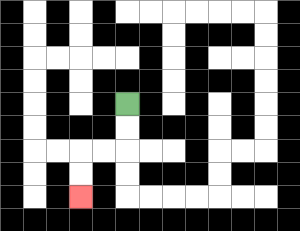{'start': '[5, 4]', 'end': '[3, 8]', 'path_directions': 'D,D,L,L,D,D', 'path_coordinates': '[[5, 4], [5, 5], [5, 6], [4, 6], [3, 6], [3, 7], [3, 8]]'}